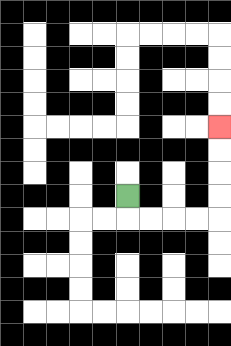{'start': '[5, 8]', 'end': '[9, 5]', 'path_directions': 'D,R,R,R,R,U,U,U,U', 'path_coordinates': '[[5, 8], [5, 9], [6, 9], [7, 9], [8, 9], [9, 9], [9, 8], [9, 7], [9, 6], [9, 5]]'}